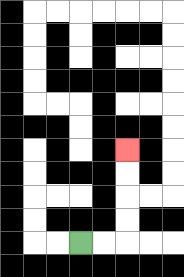{'start': '[3, 10]', 'end': '[5, 6]', 'path_directions': 'R,R,U,U,U,U', 'path_coordinates': '[[3, 10], [4, 10], [5, 10], [5, 9], [5, 8], [5, 7], [5, 6]]'}